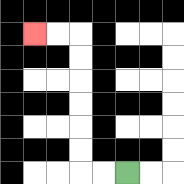{'start': '[5, 7]', 'end': '[1, 1]', 'path_directions': 'L,L,U,U,U,U,U,U,L,L', 'path_coordinates': '[[5, 7], [4, 7], [3, 7], [3, 6], [3, 5], [3, 4], [3, 3], [3, 2], [3, 1], [2, 1], [1, 1]]'}